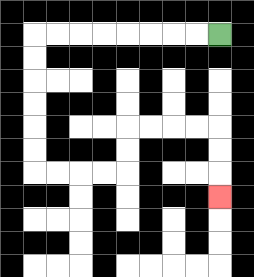{'start': '[9, 1]', 'end': '[9, 8]', 'path_directions': 'L,L,L,L,L,L,L,L,D,D,D,D,D,D,R,R,R,R,U,U,R,R,R,R,D,D,D', 'path_coordinates': '[[9, 1], [8, 1], [7, 1], [6, 1], [5, 1], [4, 1], [3, 1], [2, 1], [1, 1], [1, 2], [1, 3], [1, 4], [1, 5], [1, 6], [1, 7], [2, 7], [3, 7], [4, 7], [5, 7], [5, 6], [5, 5], [6, 5], [7, 5], [8, 5], [9, 5], [9, 6], [9, 7], [9, 8]]'}